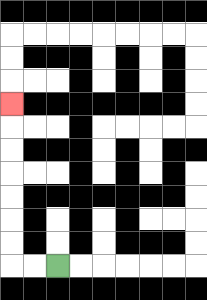{'start': '[2, 11]', 'end': '[0, 4]', 'path_directions': 'L,L,U,U,U,U,U,U,U', 'path_coordinates': '[[2, 11], [1, 11], [0, 11], [0, 10], [0, 9], [0, 8], [0, 7], [0, 6], [0, 5], [0, 4]]'}